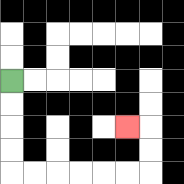{'start': '[0, 3]', 'end': '[5, 5]', 'path_directions': 'D,D,D,D,R,R,R,R,R,R,U,U,L', 'path_coordinates': '[[0, 3], [0, 4], [0, 5], [0, 6], [0, 7], [1, 7], [2, 7], [3, 7], [4, 7], [5, 7], [6, 7], [6, 6], [6, 5], [5, 5]]'}